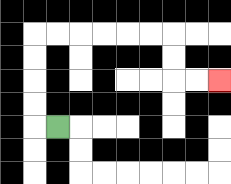{'start': '[2, 5]', 'end': '[9, 3]', 'path_directions': 'L,U,U,U,U,R,R,R,R,R,R,D,D,R,R', 'path_coordinates': '[[2, 5], [1, 5], [1, 4], [1, 3], [1, 2], [1, 1], [2, 1], [3, 1], [4, 1], [5, 1], [6, 1], [7, 1], [7, 2], [7, 3], [8, 3], [9, 3]]'}